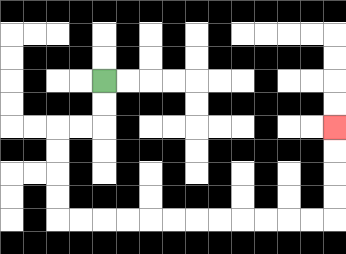{'start': '[4, 3]', 'end': '[14, 5]', 'path_directions': 'D,D,L,L,D,D,D,D,R,R,R,R,R,R,R,R,R,R,R,R,U,U,U,U', 'path_coordinates': '[[4, 3], [4, 4], [4, 5], [3, 5], [2, 5], [2, 6], [2, 7], [2, 8], [2, 9], [3, 9], [4, 9], [5, 9], [6, 9], [7, 9], [8, 9], [9, 9], [10, 9], [11, 9], [12, 9], [13, 9], [14, 9], [14, 8], [14, 7], [14, 6], [14, 5]]'}